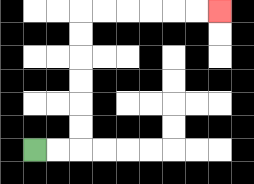{'start': '[1, 6]', 'end': '[9, 0]', 'path_directions': 'R,R,U,U,U,U,U,U,R,R,R,R,R,R', 'path_coordinates': '[[1, 6], [2, 6], [3, 6], [3, 5], [3, 4], [3, 3], [3, 2], [3, 1], [3, 0], [4, 0], [5, 0], [6, 0], [7, 0], [8, 0], [9, 0]]'}